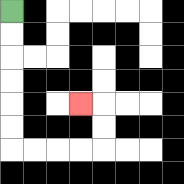{'start': '[0, 0]', 'end': '[3, 4]', 'path_directions': 'D,D,D,D,D,D,R,R,R,R,U,U,L', 'path_coordinates': '[[0, 0], [0, 1], [0, 2], [0, 3], [0, 4], [0, 5], [0, 6], [1, 6], [2, 6], [3, 6], [4, 6], [4, 5], [4, 4], [3, 4]]'}